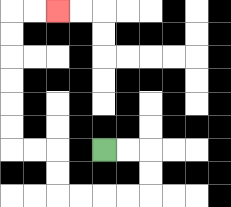{'start': '[4, 6]', 'end': '[2, 0]', 'path_directions': 'R,R,D,D,L,L,L,L,U,U,L,L,U,U,U,U,U,U,R,R', 'path_coordinates': '[[4, 6], [5, 6], [6, 6], [6, 7], [6, 8], [5, 8], [4, 8], [3, 8], [2, 8], [2, 7], [2, 6], [1, 6], [0, 6], [0, 5], [0, 4], [0, 3], [0, 2], [0, 1], [0, 0], [1, 0], [2, 0]]'}